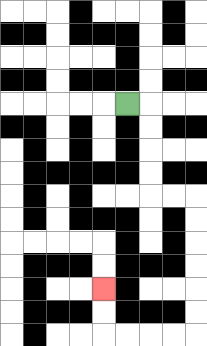{'start': '[5, 4]', 'end': '[4, 12]', 'path_directions': 'R,D,D,D,D,R,R,D,D,D,D,D,D,L,L,L,L,U,U', 'path_coordinates': '[[5, 4], [6, 4], [6, 5], [6, 6], [6, 7], [6, 8], [7, 8], [8, 8], [8, 9], [8, 10], [8, 11], [8, 12], [8, 13], [8, 14], [7, 14], [6, 14], [5, 14], [4, 14], [4, 13], [4, 12]]'}